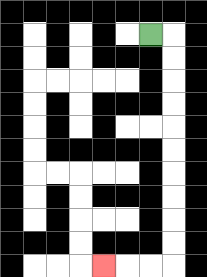{'start': '[6, 1]', 'end': '[4, 11]', 'path_directions': 'R,D,D,D,D,D,D,D,D,D,D,L,L,L', 'path_coordinates': '[[6, 1], [7, 1], [7, 2], [7, 3], [7, 4], [7, 5], [7, 6], [7, 7], [7, 8], [7, 9], [7, 10], [7, 11], [6, 11], [5, 11], [4, 11]]'}